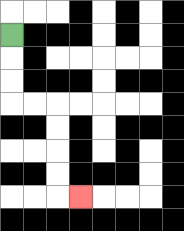{'start': '[0, 1]', 'end': '[3, 8]', 'path_directions': 'D,D,D,R,R,D,D,D,D,R', 'path_coordinates': '[[0, 1], [0, 2], [0, 3], [0, 4], [1, 4], [2, 4], [2, 5], [2, 6], [2, 7], [2, 8], [3, 8]]'}